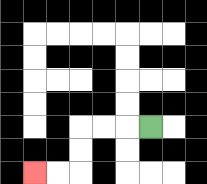{'start': '[6, 5]', 'end': '[1, 7]', 'path_directions': 'L,L,L,D,D,L,L', 'path_coordinates': '[[6, 5], [5, 5], [4, 5], [3, 5], [3, 6], [3, 7], [2, 7], [1, 7]]'}